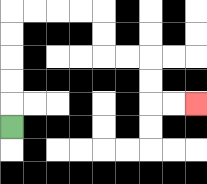{'start': '[0, 5]', 'end': '[8, 4]', 'path_directions': 'U,U,U,U,U,R,R,R,R,D,D,R,R,D,D,R,R', 'path_coordinates': '[[0, 5], [0, 4], [0, 3], [0, 2], [0, 1], [0, 0], [1, 0], [2, 0], [3, 0], [4, 0], [4, 1], [4, 2], [5, 2], [6, 2], [6, 3], [6, 4], [7, 4], [8, 4]]'}